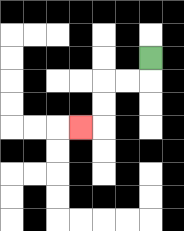{'start': '[6, 2]', 'end': '[3, 5]', 'path_directions': 'D,L,L,D,D,L', 'path_coordinates': '[[6, 2], [6, 3], [5, 3], [4, 3], [4, 4], [4, 5], [3, 5]]'}